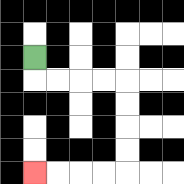{'start': '[1, 2]', 'end': '[1, 7]', 'path_directions': 'D,R,R,R,R,D,D,D,D,L,L,L,L', 'path_coordinates': '[[1, 2], [1, 3], [2, 3], [3, 3], [4, 3], [5, 3], [5, 4], [5, 5], [5, 6], [5, 7], [4, 7], [3, 7], [2, 7], [1, 7]]'}